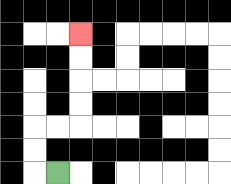{'start': '[2, 7]', 'end': '[3, 1]', 'path_directions': 'L,U,U,R,R,U,U,U,U', 'path_coordinates': '[[2, 7], [1, 7], [1, 6], [1, 5], [2, 5], [3, 5], [3, 4], [3, 3], [3, 2], [3, 1]]'}